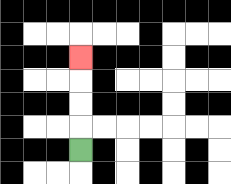{'start': '[3, 6]', 'end': '[3, 2]', 'path_directions': 'U,U,U,U', 'path_coordinates': '[[3, 6], [3, 5], [3, 4], [3, 3], [3, 2]]'}